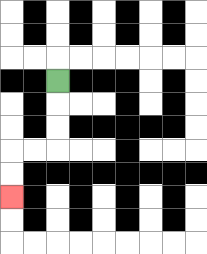{'start': '[2, 3]', 'end': '[0, 8]', 'path_directions': 'D,D,D,L,L,D,D', 'path_coordinates': '[[2, 3], [2, 4], [2, 5], [2, 6], [1, 6], [0, 6], [0, 7], [0, 8]]'}